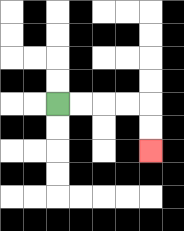{'start': '[2, 4]', 'end': '[6, 6]', 'path_directions': 'R,R,R,R,D,D', 'path_coordinates': '[[2, 4], [3, 4], [4, 4], [5, 4], [6, 4], [6, 5], [6, 6]]'}